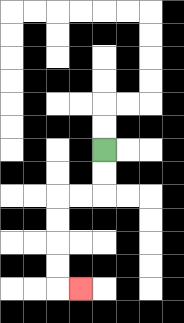{'start': '[4, 6]', 'end': '[3, 12]', 'path_directions': 'D,D,L,L,D,D,D,D,R', 'path_coordinates': '[[4, 6], [4, 7], [4, 8], [3, 8], [2, 8], [2, 9], [2, 10], [2, 11], [2, 12], [3, 12]]'}